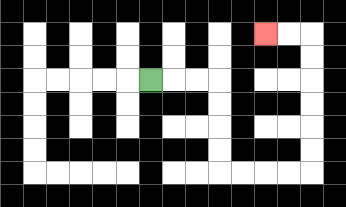{'start': '[6, 3]', 'end': '[11, 1]', 'path_directions': 'R,R,R,D,D,D,D,R,R,R,R,U,U,U,U,U,U,L,L', 'path_coordinates': '[[6, 3], [7, 3], [8, 3], [9, 3], [9, 4], [9, 5], [9, 6], [9, 7], [10, 7], [11, 7], [12, 7], [13, 7], [13, 6], [13, 5], [13, 4], [13, 3], [13, 2], [13, 1], [12, 1], [11, 1]]'}